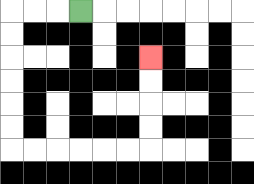{'start': '[3, 0]', 'end': '[6, 2]', 'path_directions': 'L,L,L,D,D,D,D,D,D,R,R,R,R,R,R,U,U,U,U', 'path_coordinates': '[[3, 0], [2, 0], [1, 0], [0, 0], [0, 1], [0, 2], [0, 3], [0, 4], [0, 5], [0, 6], [1, 6], [2, 6], [3, 6], [4, 6], [5, 6], [6, 6], [6, 5], [6, 4], [6, 3], [6, 2]]'}